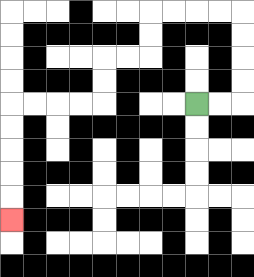{'start': '[8, 4]', 'end': '[0, 9]', 'path_directions': 'R,R,U,U,U,U,L,L,L,L,D,D,L,L,D,D,L,L,L,L,D,D,D,D,D', 'path_coordinates': '[[8, 4], [9, 4], [10, 4], [10, 3], [10, 2], [10, 1], [10, 0], [9, 0], [8, 0], [7, 0], [6, 0], [6, 1], [6, 2], [5, 2], [4, 2], [4, 3], [4, 4], [3, 4], [2, 4], [1, 4], [0, 4], [0, 5], [0, 6], [0, 7], [0, 8], [0, 9]]'}